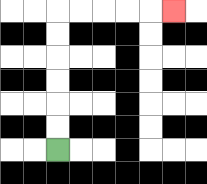{'start': '[2, 6]', 'end': '[7, 0]', 'path_directions': 'U,U,U,U,U,U,R,R,R,R,R', 'path_coordinates': '[[2, 6], [2, 5], [2, 4], [2, 3], [2, 2], [2, 1], [2, 0], [3, 0], [4, 0], [5, 0], [6, 0], [7, 0]]'}